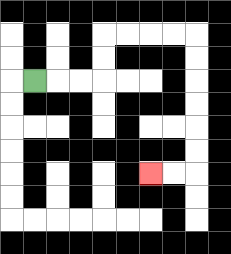{'start': '[1, 3]', 'end': '[6, 7]', 'path_directions': 'R,R,R,U,U,R,R,R,R,D,D,D,D,D,D,L,L', 'path_coordinates': '[[1, 3], [2, 3], [3, 3], [4, 3], [4, 2], [4, 1], [5, 1], [6, 1], [7, 1], [8, 1], [8, 2], [8, 3], [8, 4], [8, 5], [8, 6], [8, 7], [7, 7], [6, 7]]'}